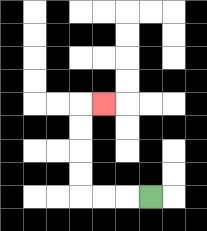{'start': '[6, 8]', 'end': '[4, 4]', 'path_directions': 'L,L,L,U,U,U,U,R', 'path_coordinates': '[[6, 8], [5, 8], [4, 8], [3, 8], [3, 7], [3, 6], [3, 5], [3, 4], [4, 4]]'}